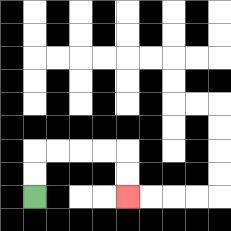{'start': '[1, 8]', 'end': '[5, 8]', 'path_directions': 'U,U,R,R,R,R,D,D', 'path_coordinates': '[[1, 8], [1, 7], [1, 6], [2, 6], [3, 6], [4, 6], [5, 6], [5, 7], [5, 8]]'}